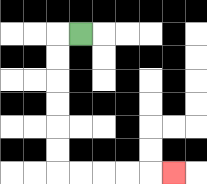{'start': '[3, 1]', 'end': '[7, 7]', 'path_directions': 'L,D,D,D,D,D,D,R,R,R,R,R', 'path_coordinates': '[[3, 1], [2, 1], [2, 2], [2, 3], [2, 4], [2, 5], [2, 6], [2, 7], [3, 7], [4, 7], [5, 7], [6, 7], [7, 7]]'}